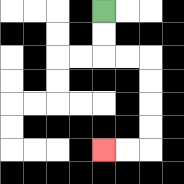{'start': '[4, 0]', 'end': '[4, 6]', 'path_directions': 'D,D,R,R,D,D,D,D,L,L', 'path_coordinates': '[[4, 0], [4, 1], [4, 2], [5, 2], [6, 2], [6, 3], [6, 4], [6, 5], [6, 6], [5, 6], [4, 6]]'}